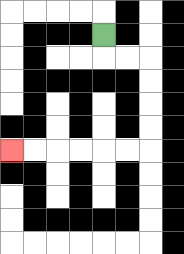{'start': '[4, 1]', 'end': '[0, 6]', 'path_directions': 'D,R,R,D,D,D,D,L,L,L,L,L,L', 'path_coordinates': '[[4, 1], [4, 2], [5, 2], [6, 2], [6, 3], [6, 4], [6, 5], [6, 6], [5, 6], [4, 6], [3, 6], [2, 6], [1, 6], [0, 6]]'}